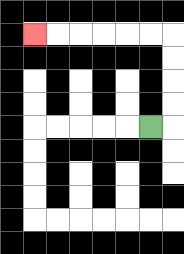{'start': '[6, 5]', 'end': '[1, 1]', 'path_directions': 'R,U,U,U,U,L,L,L,L,L,L', 'path_coordinates': '[[6, 5], [7, 5], [7, 4], [7, 3], [7, 2], [7, 1], [6, 1], [5, 1], [4, 1], [3, 1], [2, 1], [1, 1]]'}